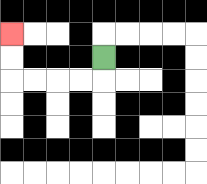{'start': '[4, 2]', 'end': '[0, 1]', 'path_directions': 'D,L,L,L,L,U,U', 'path_coordinates': '[[4, 2], [4, 3], [3, 3], [2, 3], [1, 3], [0, 3], [0, 2], [0, 1]]'}